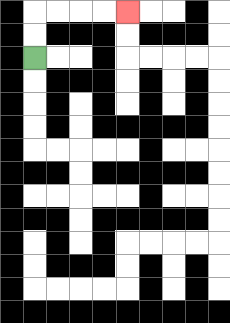{'start': '[1, 2]', 'end': '[5, 0]', 'path_directions': 'U,U,R,R,R,R', 'path_coordinates': '[[1, 2], [1, 1], [1, 0], [2, 0], [3, 0], [4, 0], [5, 0]]'}